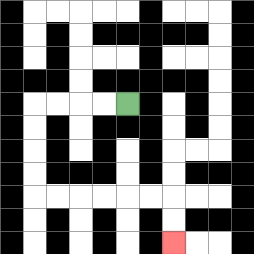{'start': '[5, 4]', 'end': '[7, 10]', 'path_directions': 'L,L,L,L,D,D,D,D,R,R,R,R,R,R,D,D', 'path_coordinates': '[[5, 4], [4, 4], [3, 4], [2, 4], [1, 4], [1, 5], [1, 6], [1, 7], [1, 8], [2, 8], [3, 8], [4, 8], [5, 8], [6, 8], [7, 8], [7, 9], [7, 10]]'}